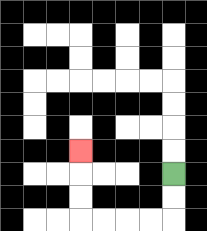{'start': '[7, 7]', 'end': '[3, 6]', 'path_directions': 'D,D,L,L,L,L,U,U,U', 'path_coordinates': '[[7, 7], [7, 8], [7, 9], [6, 9], [5, 9], [4, 9], [3, 9], [3, 8], [3, 7], [3, 6]]'}